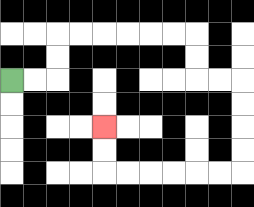{'start': '[0, 3]', 'end': '[4, 5]', 'path_directions': 'R,R,U,U,R,R,R,R,R,R,D,D,R,R,D,D,D,D,L,L,L,L,L,L,U,U', 'path_coordinates': '[[0, 3], [1, 3], [2, 3], [2, 2], [2, 1], [3, 1], [4, 1], [5, 1], [6, 1], [7, 1], [8, 1], [8, 2], [8, 3], [9, 3], [10, 3], [10, 4], [10, 5], [10, 6], [10, 7], [9, 7], [8, 7], [7, 7], [6, 7], [5, 7], [4, 7], [4, 6], [4, 5]]'}